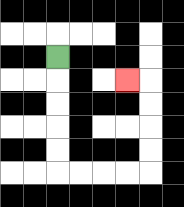{'start': '[2, 2]', 'end': '[5, 3]', 'path_directions': 'D,D,D,D,D,R,R,R,R,U,U,U,U,L', 'path_coordinates': '[[2, 2], [2, 3], [2, 4], [2, 5], [2, 6], [2, 7], [3, 7], [4, 7], [5, 7], [6, 7], [6, 6], [6, 5], [6, 4], [6, 3], [5, 3]]'}